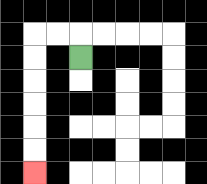{'start': '[3, 2]', 'end': '[1, 7]', 'path_directions': 'U,L,L,D,D,D,D,D,D', 'path_coordinates': '[[3, 2], [3, 1], [2, 1], [1, 1], [1, 2], [1, 3], [1, 4], [1, 5], [1, 6], [1, 7]]'}